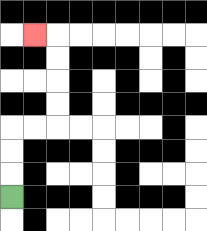{'start': '[0, 8]', 'end': '[1, 1]', 'path_directions': 'U,U,U,R,R,U,U,U,U,L', 'path_coordinates': '[[0, 8], [0, 7], [0, 6], [0, 5], [1, 5], [2, 5], [2, 4], [2, 3], [2, 2], [2, 1], [1, 1]]'}